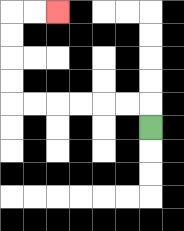{'start': '[6, 5]', 'end': '[2, 0]', 'path_directions': 'U,L,L,L,L,L,L,U,U,U,U,R,R', 'path_coordinates': '[[6, 5], [6, 4], [5, 4], [4, 4], [3, 4], [2, 4], [1, 4], [0, 4], [0, 3], [0, 2], [0, 1], [0, 0], [1, 0], [2, 0]]'}